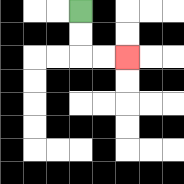{'start': '[3, 0]', 'end': '[5, 2]', 'path_directions': 'D,D,R,R', 'path_coordinates': '[[3, 0], [3, 1], [3, 2], [4, 2], [5, 2]]'}